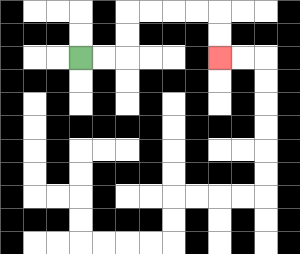{'start': '[3, 2]', 'end': '[9, 2]', 'path_directions': 'R,R,U,U,R,R,R,R,D,D', 'path_coordinates': '[[3, 2], [4, 2], [5, 2], [5, 1], [5, 0], [6, 0], [7, 0], [8, 0], [9, 0], [9, 1], [9, 2]]'}